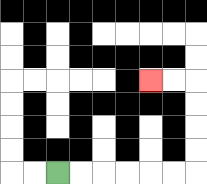{'start': '[2, 7]', 'end': '[6, 3]', 'path_directions': 'R,R,R,R,R,R,U,U,U,U,L,L', 'path_coordinates': '[[2, 7], [3, 7], [4, 7], [5, 7], [6, 7], [7, 7], [8, 7], [8, 6], [8, 5], [8, 4], [8, 3], [7, 3], [6, 3]]'}